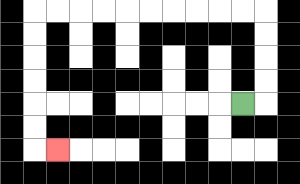{'start': '[10, 4]', 'end': '[2, 6]', 'path_directions': 'R,U,U,U,U,L,L,L,L,L,L,L,L,L,L,D,D,D,D,D,D,R', 'path_coordinates': '[[10, 4], [11, 4], [11, 3], [11, 2], [11, 1], [11, 0], [10, 0], [9, 0], [8, 0], [7, 0], [6, 0], [5, 0], [4, 0], [3, 0], [2, 0], [1, 0], [1, 1], [1, 2], [1, 3], [1, 4], [1, 5], [1, 6], [2, 6]]'}